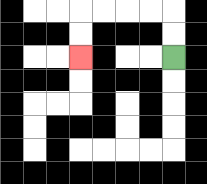{'start': '[7, 2]', 'end': '[3, 2]', 'path_directions': 'U,U,L,L,L,L,D,D', 'path_coordinates': '[[7, 2], [7, 1], [7, 0], [6, 0], [5, 0], [4, 0], [3, 0], [3, 1], [3, 2]]'}